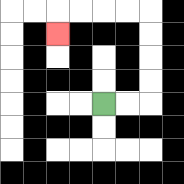{'start': '[4, 4]', 'end': '[2, 1]', 'path_directions': 'R,R,U,U,U,U,L,L,L,L,D', 'path_coordinates': '[[4, 4], [5, 4], [6, 4], [6, 3], [6, 2], [6, 1], [6, 0], [5, 0], [4, 0], [3, 0], [2, 0], [2, 1]]'}